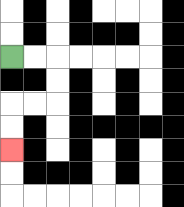{'start': '[0, 2]', 'end': '[0, 6]', 'path_directions': 'R,R,D,D,L,L,D,D', 'path_coordinates': '[[0, 2], [1, 2], [2, 2], [2, 3], [2, 4], [1, 4], [0, 4], [0, 5], [0, 6]]'}